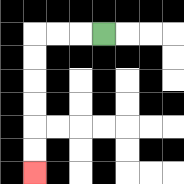{'start': '[4, 1]', 'end': '[1, 7]', 'path_directions': 'L,L,L,D,D,D,D,D,D', 'path_coordinates': '[[4, 1], [3, 1], [2, 1], [1, 1], [1, 2], [1, 3], [1, 4], [1, 5], [1, 6], [1, 7]]'}